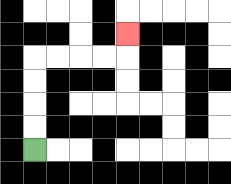{'start': '[1, 6]', 'end': '[5, 1]', 'path_directions': 'U,U,U,U,R,R,R,R,U', 'path_coordinates': '[[1, 6], [1, 5], [1, 4], [1, 3], [1, 2], [2, 2], [3, 2], [4, 2], [5, 2], [5, 1]]'}